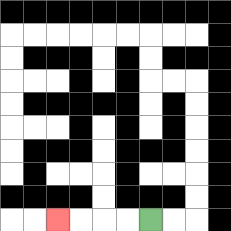{'start': '[6, 9]', 'end': '[2, 9]', 'path_directions': 'L,L,L,L', 'path_coordinates': '[[6, 9], [5, 9], [4, 9], [3, 9], [2, 9]]'}